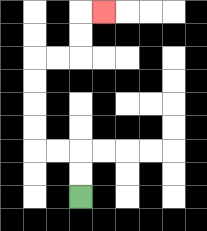{'start': '[3, 8]', 'end': '[4, 0]', 'path_directions': 'U,U,L,L,U,U,U,U,R,R,U,U,R', 'path_coordinates': '[[3, 8], [3, 7], [3, 6], [2, 6], [1, 6], [1, 5], [1, 4], [1, 3], [1, 2], [2, 2], [3, 2], [3, 1], [3, 0], [4, 0]]'}